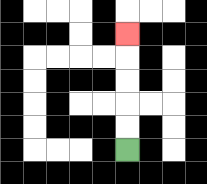{'start': '[5, 6]', 'end': '[5, 1]', 'path_directions': 'U,U,U,U,U', 'path_coordinates': '[[5, 6], [5, 5], [5, 4], [5, 3], [5, 2], [5, 1]]'}